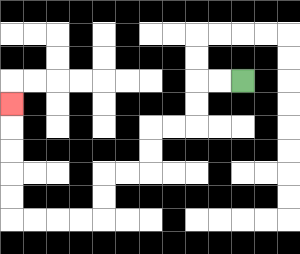{'start': '[10, 3]', 'end': '[0, 4]', 'path_directions': 'L,L,D,D,L,L,D,D,L,L,D,D,L,L,L,L,U,U,U,U,U', 'path_coordinates': '[[10, 3], [9, 3], [8, 3], [8, 4], [8, 5], [7, 5], [6, 5], [6, 6], [6, 7], [5, 7], [4, 7], [4, 8], [4, 9], [3, 9], [2, 9], [1, 9], [0, 9], [0, 8], [0, 7], [0, 6], [0, 5], [0, 4]]'}